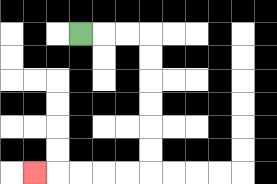{'start': '[3, 1]', 'end': '[1, 7]', 'path_directions': 'R,R,R,D,D,D,D,D,D,L,L,L,L,L', 'path_coordinates': '[[3, 1], [4, 1], [5, 1], [6, 1], [6, 2], [6, 3], [6, 4], [6, 5], [6, 6], [6, 7], [5, 7], [4, 7], [3, 7], [2, 7], [1, 7]]'}